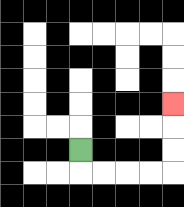{'start': '[3, 6]', 'end': '[7, 4]', 'path_directions': 'D,R,R,R,R,U,U,U', 'path_coordinates': '[[3, 6], [3, 7], [4, 7], [5, 7], [6, 7], [7, 7], [7, 6], [7, 5], [7, 4]]'}